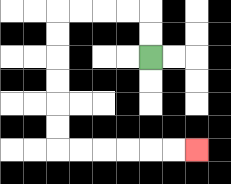{'start': '[6, 2]', 'end': '[8, 6]', 'path_directions': 'U,U,L,L,L,L,D,D,D,D,D,D,R,R,R,R,R,R', 'path_coordinates': '[[6, 2], [6, 1], [6, 0], [5, 0], [4, 0], [3, 0], [2, 0], [2, 1], [2, 2], [2, 3], [2, 4], [2, 5], [2, 6], [3, 6], [4, 6], [5, 6], [6, 6], [7, 6], [8, 6]]'}